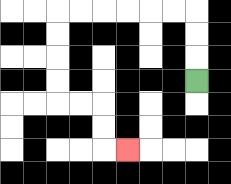{'start': '[8, 3]', 'end': '[5, 6]', 'path_directions': 'U,U,U,L,L,L,L,L,L,D,D,D,D,R,R,D,D,R', 'path_coordinates': '[[8, 3], [8, 2], [8, 1], [8, 0], [7, 0], [6, 0], [5, 0], [4, 0], [3, 0], [2, 0], [2, 1], [2, 2], [2, 3], [2, 4], [3, 4], [4, 4], [4, 5], [4, 6], [5, 6]]'}